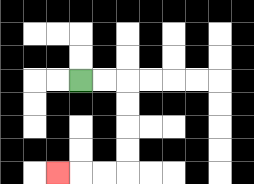{'start': '[3, 3]', 'end': '[2, 7]', 'path_directions': 'R,R,D,D,D,D,L,L,L', 'path_coordinates': '[[3, 3], [4, 3], [5, 3], [5, 4], [5, 5], [5, 6], [5, 7], [4, 7], [3, 7], [2, 7]]'}